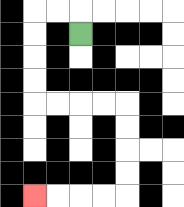{'start': '[3, 1]', 'end': '[1, 8]', 'path_directions': 'U,L,L,D,D,D,D,R,R,R,R,D,D,D,D,L,L,L,L', 'path_coordinates': '[[3, 1], [3, 0], [2, 0], [1, 0], [1, 1], [1, 2], [1, 3], [1, 4], [2, 4], [3, 4], [4, 4], [5, 4], [5, 5], [5, 6], [5, 7], [5, 8], [4, 8], [3, 8], [2, 8], [1, 8]]'}